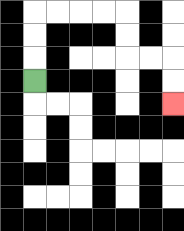{'start': '[1, 3]', 'end': '[7, 4]', 'path_directions': 'U,U,U,R,R,R,R,D,D,R,R,D,D', 'path_coordinates': '[[1, 3], [1, 2], [1, 1], [1, 0], [2, 0], [3, 0], [4, 0], [5, 0], [5, 1], [5, 2], [6, 2], [7, 2], [7, 3], [7, 4]]'}